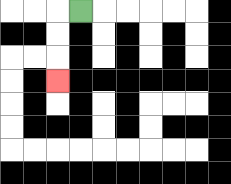{'start': '[3, 0]', 'end': '[2, 3]', 'path_directions': 'L,D,D,D', 'path_coordinates': '[[3, 0], [2, 0], [2, 1], [2, 2], [2, 3]]'}